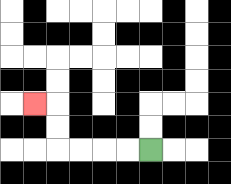{'start': '[6, 6]', 'end': '[1, 4]', 'path_directions': 'L,L,L,L,U,U,L', 'path_coordinates': '[[6, 6], [5, 6], [4, 6], [3, 6], [2, 6], [2, 5], [2, 4], [1, 4]]'}